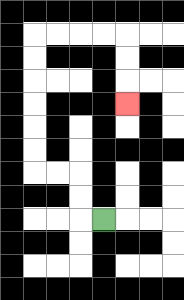{'start': '[4, 9]', 'end': '[5, 4]', 'path_directions': 'L,U,U,L,L,U,U,U,U,U,U,R,R,R,R,D,D,D', 'path_coordinates': '[[4, 9], [3, 9], [3, 8], [3, 7], [2, 7], [1, 7], [1, 6], [1, 5], [1, 4], [1, 3], [1, 2], [1, 1], [2, 1], [3, 1], [4, 1], [5, 1], [5, 2], [5, 3], [5, 4]]'}